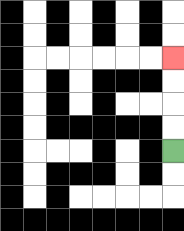{'start': '[7, 6]', 'end': '[7, 2]', 'path_directions': 'U,U,U,U', 'path_coordinates': '[[7, 6], [7, 5], [7, 4], [7, 3], [7, 2]]'}